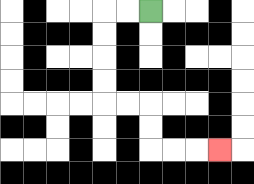{'start': '[6, 0]', 'end': '[9, 6]', 'path_directions': 'L,L,D,D,D,D,R,R,D,D,R,R,R', 'path_coordinates': '[[6, 0], [5, 0], [4, 0], [4, 1], [4, 2], [4, 3], [4, 4], [5, 4], [6, 4], [6, 5], [6, 6], [7, 6], [8, 6], [9, 6]]'}